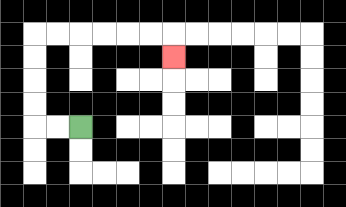{'start': '[3, 5]', 'end': '[7, 2]', 'path_directions': 'L,L,U,U,U,U,R,R,R,R,R,R,D', 'path_coordinates': '[[3, 5], [2, 5], [1, 5], [1, 4], [1, 3], [1, 2], [1, 1], [2, 1], [3, 1], [4, 1], [5, 1], [6, 1], [7, 1], [7, 2]]'}